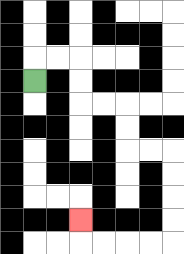{'start': '[1, 3]', 'end': '[3, 9]', 'path_directions': 'U,R,R,D,D,R,R,D,D,R,R,D,D,D,D,L,L,L,L,U', 'path_coordinates': '[[1, 3], [1, 2], [2, 2], [3, 2], [3, 3], [3, 4], [4, 4], [5, 4], [5, 5], [5, 6], [6, 6], [7, 6], [7, 7], [7, 8], [7, 9], [7, 10], [6, 10], [5, 10], [4, 10], [3, 10], [3, 9]]'}